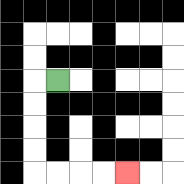{'start': '[2, 3]', 'end': '[5, 7]', 'path_directions': 'L,D,D,D,D,R,R,R,R', 'path_coordinates': '[[2, 3], [1, 3], [1, 4], [1, 5], [1, 6], [1, 7], [2, 7], [3, 7], [4, 7], [5, 7]]'}